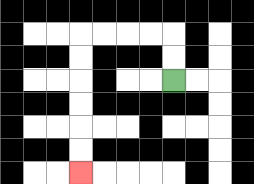{'start': '[7, 3]', 'end': '[3, 7]', 'path_directions': 'U,U,L,L,L,L,D,D,D,D,D,D', 'path_coordinates': '[[7, 3], [7, 2], [7, 1], [6, 1], [5, 1], [4, 1], [3, 1], [3, 2], [3, 3], [3, 4], [3, 5], [3, 6], [3, 7]]'}